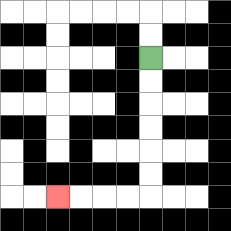{'start': '[6, 2]', 'end': '[2, 8]', 'path_directions': 'D,D,D,D,D,D,L,L,L,L', 'path_coordinates': '[[6, 2], [6, 3], [6, 4], [6, 5], [6, 6], [6, 7], [6, 8], [5, 8], [4, 8], [3, 8], [2, 8]]'}